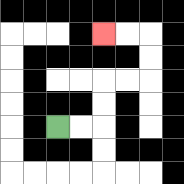{'start': '[2, 5]', 'end': '[4, 1]', 'path_directions': 'R,R,U,U,R,R,U,U,L,L', 'path_coordinates': '[[2, 5], [3, 5], [4, 5], [4, 4], [4, 3], [5, 3], [6, 3], [6, 2], [6, 1], [5, 1], [4, 1]]'}